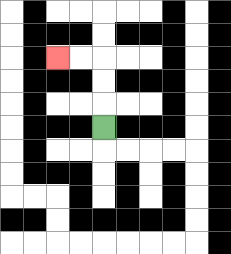{'start': '[4, 5]', 'end': '[2, 2]', 'path_directions': 'U,U,U,L,L', 'path_coordinates': '[[4, 5], [4, 4], [4, 3], [4, 2], [3, 2], [2, 2]]'}